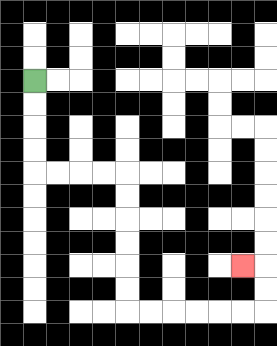{'start': '[1, 3]', 'end': '[10, 11]', 'path_directions': 'D,D,D,D,R,R,R,R,D,D,D,D,D,D,R,R,R,R,R,R,U,U,L', 'path_coordinates': '[[1, 3], [1, 4], [1, 5], [1, 6], [1, 7], [2, 7], [3, 7], [4, 7], [5, 7], [5, 8], [5, 9], [5, 10], [5, 11], [5, 12], [5, 13], [6, 13], [7, 13], [8, 13], [9, 13], [10, 13], [11, 13], [11, 12], [11, 11], [10, 11]]'}